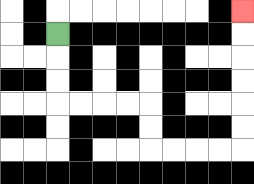{'start': '[2, 1]', 'end': '[10, 0]', 'path_directions': 'D,D,D,R,R,R,R,D,D,R,R,R,R,U,U,U,U,U,U', 'path_coordinates': '[[2, 1], [2, 2], [2, 3], [2, 4], [3, 4], [4, 4], [5, 4], [6, 4], [6, 5], [6, 6], [7, 6], [8, 6], [9, 6], [10, 6], [10, 5], [10, 4], [10, 3], [10, 2], [10, 1], [10, 0]]'}